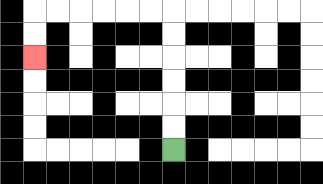{'start': '[7, 6]', 'end': '[1, 2]', 'path_directions': 'U,U,U,U,U,U,L,L,L,L,L,L,D,D', 'path_coordinates': '[[7, 6], [7, 5], [7, 4], [7, 3], [7, 2], [7, 1], [7, 0], [6, 0], [5, 0], [4, 0], [3, 0], [2, 0], [1, 0], [1, 1], [1, 2]]'}